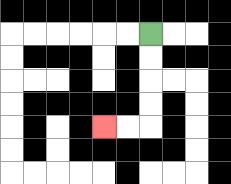{'start': '[6, 1]', 'end': '[4, 5]', 'path_directions': 'D,D,D,D,L,L', 'path_coordinates': '[[6, 1], [6, 2], [6, 3], [6, 4], [6, 5], [5, 5], [4, 5]]'}